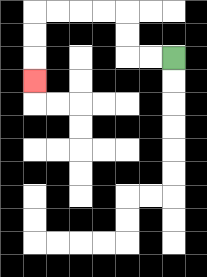{'start': '[7, 2]', 'end': '[1, 3]', 'path_directions': 'L,L,U,U,L,L,L,L,D,D,D', 'path_coordinates': '[[7, 2], [6, 2], [5, 2], [5, 1], [5, 0], [4, 0], [3, 0], [2, 0], [1, 0], [1, 1], [1, 2], [1, 3]]'}